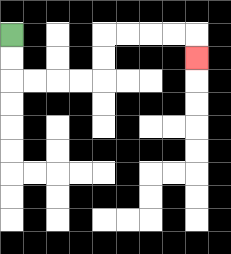{'start': '[0, 1]', 'end': '[8, 2]', 'path_directions': 'D,D,R,R,R,R,U,U,R,R,R,R,D', 'path_coordinates': '[[0, 1], [0, 2], [0, 3], [1, 3], [2, 3], [3, 3], [4, 3], [4, 2], [4, 1], [5, 1], [6, 1], [7, 1], [8, 1], [8, 2]]'}